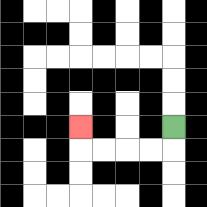{'start': '[7, 5]', 'end': '[3, 5]', 'path_directions': 'D,L,L,L,L,U', 'path_coordinates': '[[7, 5], [7, 6], [6, 6], [5, 6], [4, 6], [3, 6], [3, 5]]'}